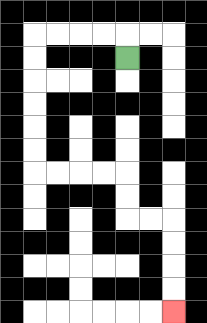{'start': '[5, 2]', 'end': '[7, 13]', 'path_directions': 'U,L,L,L,L,D,D,D,D,D,D,R,R,R,R,D,D,R,R,D,D,D,D', 'path_coordinates': '[[5, 2], [5, 1], [4, 1], [3, 1], [2, 1], [1, 1], [1, 2], [1, 3], [1, 4], [1, 5], [1, 6], [1, 7], [2, 7], [3, 7], [4, 7], [5, 7], [5, 8], [5, 9], [6, 9], [7, 9], [7, 10], [7, 11], [7, 12], [7, 13]]'}